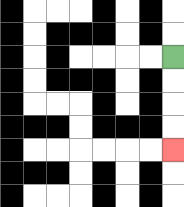{'start': '[7, 2]', 'end': '[7, 6]', 'path_directions': 'D,D,D,D', 'path_coordinates': '[[7, 2], [7, 3], [7, 4], [7, 5], [7, 6]]'}